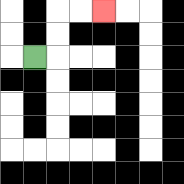{'start': '[1, 2]', 'end': '[4, 0]', 'path_directions': 'R,U,U,R,R', 'path_coordinates': '[[1, 2], [2, 2], [2, 1], [2, 0], [3, 0], [4, 0]]'}